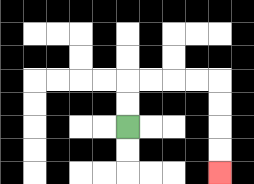{'start': '[5, 5]', 'end': '[9, 7]', 'path_directions': 'U,U,R,R,R,R,D,D,D,D', 'path_coordinates': '[[5, 5], [5, 4], [5, 3], [6, 3], [7, 3], [8, 3], [9, 3], [9, 4], [9, 5], [9, 6], [9, 7]]'}